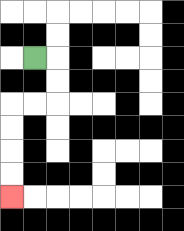{'start': '[1, 2]', 'end': '[0, 8]', 'path_directions': 'R,D,D,L,L,D,D,D,D', 'path_coordinates': '[[1, 2], [2, 2], [2, 3], [2, 4], [1, 4], [0, 4], [0, 5], [0, 6], [0, 7], [0, 8]]'}